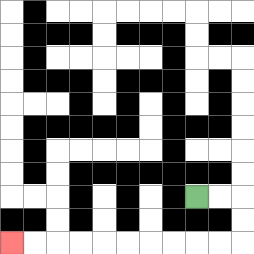{'start': '[8, 8]', 'end': '[0, 10]', 'path_directions': 'R,R,D,D,L,L,L,L,L,L,L,L,L,L', 'path_coordinates': '[[8, 8], [9, 8], [10, 8], [10, 9], [10, 10], [9, 10], [8, 10], [7, 10], [6, 10], [5, 10], [4, 10], [3, 10], [2, 10], [1, 10], [0, 10]]'}